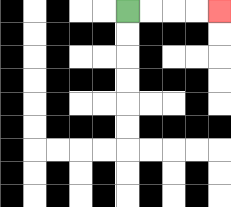{'start': '[5, 0]', 'end': '[9, 0]', 'path_directions': 'R,R,R,R', 'path_coordinates': '[[5, 0], [6, 0], [7, 0], [8, 0], [9, 0]]'}